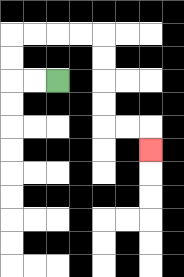{'start': '[2, 3]', 'end': '[6, 6]', 'path_directions': 'L,L,U,U,R,R,R,R,D,D,D,D,R,R,D', 'path_coordinates': '[[2, 3], [1, 3], [0, 3], [0, 2], [0, 1], [1, 1], [2, 1], [3, 1], [4, 1], [4, 2], [4, 3], [4, 4], [4, 5], [5, 5], [6, 5], [6, 6]]'}